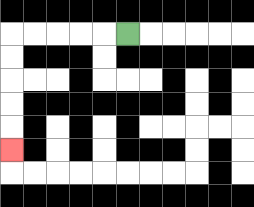{'start': '[5, 1]', 'end': '[0, 6]', 'path_directions': 'L,L,L,L,L,D,D,D,D,D', 'path_coordinates': '[[5, 1], [4, 1], [3, 1], [2, 1], [1, 1], [0, 1], [0, 2], [0, 3], [0, 4], [0, 5], [0, 6]]'}